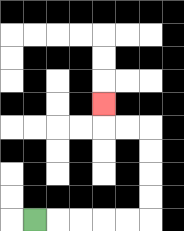{'start': '[1, 9]', 'end': '[4, 4]', 'path_directions': 'R,R,R,R,R,U,U,U,U,L,L,U', 'path_coordinates': '[[1, 9], [2, 9], [3, 9], [4, 9], [5, 9], [6, 9], [6, 8], [6, 7], [6, 6], [6, 5], [5, 5], [4, 5], [4, 4]]'}